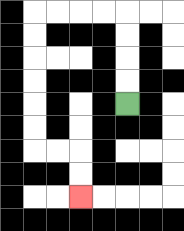{'start': '[5, 4]', 'end': '[3, 8]', 'path_directions': 'U,U,U,U,L,L,L,L,D,D,D,D,D,D,R,R,D,D', 'path_coordinates': '[[5, 4], [5, 3], [5, 2], [5, 1], [5, 0], [4, 0], [3, 0], [2, 0], [1, 0], [1, 1], [1, 2], [1, 3], [1, 4], [1, 5], [1, 6], [2, 6], [3, 6], [3, 7], [3, 8]]'}